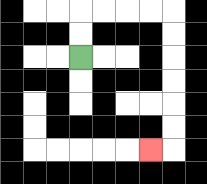{'start': '[3, 2]', 'end': '[6, 6]', 'path_directions': 'U,U,R,R,R,R,D,D,D,D,D,D,L', 'path_coordinates': '[[3, 2], [3, 1], [3, 0], [4, 0], [5, 0], [6, 0], [7, 0], [7, 1], [7, 2], [7, 3], [7, 4], [7, 5], [7, 6], [6, 6]]'}